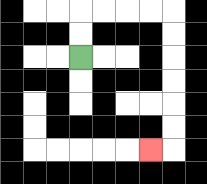{'start': '[3, 2]', 'end': '[6, 6]', 'path_directions': 'U,U,R,R,R,R,D,D,D,D,D,D,L', 'path_coordinates': '[[3, 2], [3, 1], [3, 0], [4, 0], [5, 0], [6, 0], [7, 0], [7, 1], [7, 2], [7, 3], [7, 4], [7, 5], [7, 6], [6, 6]]'}